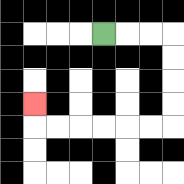{'start': '[4, 1]', 'end': '[1, 4]', 'path_directions': 'R,R,R,D,D,D,D,L,L,L,L,L,L,U', 'path_coordinates': '[[4, 1], [5, 1], [6, 1], [7, 1], [7, 2], [7, 3], [7, 4], [7, 5], [6, 5], [5, 5], [4, 5], [3, 5], [2, 5], [1, 5], [1, 4]]'}